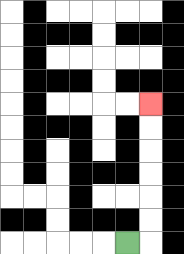{'start': '[5, 10]', 'end': '[6, 4]', 'path_directions': 'R,U,U,U,U,U,U', 'path_coordinates': '[[5, 10], [6, 10], [6, 9], [6, 8], [6, 7], [6, 6], [6, 5], [6, 4]]'}